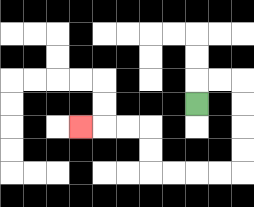{'start': '[8, 4]', 'end': '[3, 5]', 'path_directions': 'U,R,R,D,D,D,D,L,L,L,L,U,U,L,L,L', 'path_coordinates': '[[8, 4], [8, 3], [9, 3], [10, 3], [10, 4], [10, 5], [10, 6], [10, 7], [9, 7], [8, 7], [7, 7], [6, 7], [6, 6], [6, 5], [5, 5], [4, 5], [3, 5]]'}